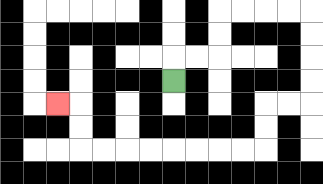{'start': '[7, 3]', 'end': '[2, 4]', 'path_directions': 'U,R,R,U,U,R,R,R,R,D,D,D,D,L,L,D,D,L,L,L,L,L,L,L,L,U,U,L', 'path_coordinates': '[[7, 3], [7, 2], [8, 2], [9, 2], [9, 1], [9, 0], [10, 0], [11, 0], [12, 0], [13, 0], [13, 1], [13, 2], [13, 3], [13, 4], [12, 4], [11, 4], [11, 5], [11, 6], [10, 6], [9, 6], [8, 6], [7, 6], [6, 6], [5, 6], [4, 6], [3, 6], [3, 5], [3, 4], [2, 4]]'}